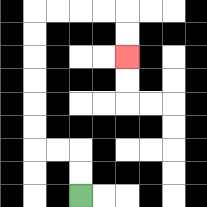{'start': '[3, 8]', 'end': '[5, 2]', 'path_directions': 'U,U,L,L,U,U,U,U,U,U,R,R,R,R,D,D', 'path_coordinates': '[[3, 8], [3, 7], [3, 6], [2, 6], [1, 6], [1, 5], [1, 4], [1, 3], [1, 2], [1, 1], [1, 0], [2, 0], [3, 0], [4, 0], [5, 0], [5, 1], [5, 2]]'}